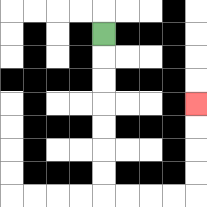{'start': '[4, 1]', 'end': '[8, 4]', 'path_directions': 'D,D,D,D,D,D,D,R,R,R,R,U,U,U,U', 'path_coordinates': '[[4, 1], [4, 2], [4, 3], [4, 4], [4, 5], [4, 6], [4, 7], [4, 8], [5, 8], [6, 8], [7, 8], [8, 8], [8, 7], [8, 6], [8, 5], [8, 4]]'}